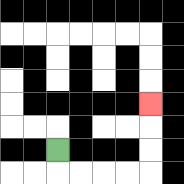{'start': '[2, 6]', 'end': '[6, 4]', 'path_directions': 'D,R,R,R,R,U,U,U', 'path_coordinates': '[[2, 6], [2, 7], [3, 7], [4, 7], [5, 7], [6, 7], [6, 6], [6, 5], [6, 4]]'}